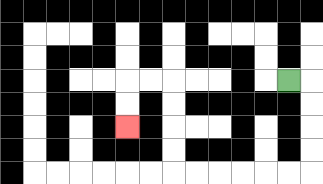{'start': '[12, 3]', 'end': '[5, 5]', 'path_directions': 'R,D,D,D,D,L,L,L,L,L,L,U,U,U,U,L,L,D,D', 'path_coordinates': '[[12, 3], [13, 3], [13, 4], [13, 5], [13, 6], [13, 7], [12, 7], [11, 7], [10, 7], [9, 7], [8, 7], [7, 7], [7, 6], [7, 5], [7, 4], [7, 3], [6, 3], [5, 3], [5, 4], [5, 5]]'}